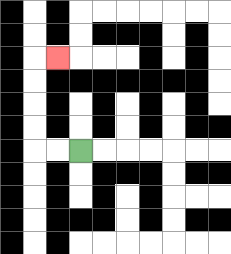{'start': '[3, 6]', 'end': '[2, 2]', 'path_directions': 'L,L,U,U,U,U,R', 'path_coordinates': '[[3, 6], [2, 6], [1, 6], [1, 5], [1, 4], [1, 3], [1, 2], [2, 2]]'}